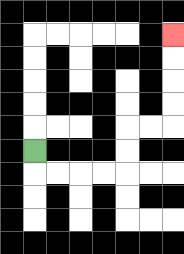{'start': '[1, 6]', 'end': '[7, 1]', 'path_directions': 'D,R,R,R,R,U,U,R,R,U,U,U,U', 'path_coordinates': '[[1, 6], [1, 7], [2, 7], [3, 7], [4, 7], [5, 7], [5, 6], [5, 5], [6, 5], [7, 5], [7, 4], [7, 3], [7, 2], [7, 1]]'}